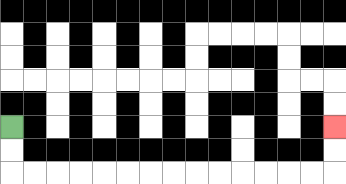{'start': '[0, 5]', 'end': '[14, 5]', 'path_directions': 'D,D,R,R,R,R,R,R,R,R,R,R,R,R,R,R,U,U', 'path_coordinates': '[[0, 5], [0, 6], [0, 7], [1, 7], [2, 7], [3, 7], [4, 7], [5, 7], [6, 7], [7, 7], [8, 7], [9, 7], [10, 7], [11, 7], [12, 7], [13, 7], [14, 7], [14, 6], [14, 5]]'}